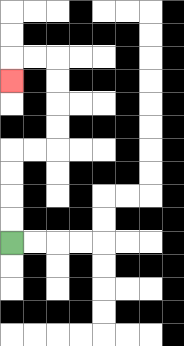{'start': '[0, 10]', 'end': '[0, 3]', 'path_directions': 'U,U,U,U,R,R,U,U,U,U,L,L,D', 'path_coordinates': '[[0, 10], [0, 9], [0, 8], [0, 7], [0, 6], [1, 6], [2, 6], [2, 5], [2, 4], [2, 3], [2, 2], [1, 2], [0, 2], [0, 3]]'}